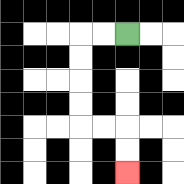{'start': '[5, 1]', 'end': '[5, 7]', 'path_directions': 'L,L,D,D,D,D,R,R,D,D', 'path_coordinates': '[[5, 1], [4, 1], [3, 1], [3, 2], [3, 3], [3, 4], [3, 5], [4, 5], [5, 5], [5, 6], [5, 7]]'}